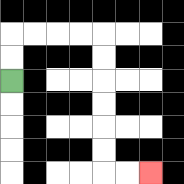{'start': '[0, 3]', 'end': '[6, 7]', 'path_directions': 'U,U,R,R,R,R,D,D,D,D,D,D,R,R', 'path_coordinates': '[[0, 3], [0, 2], [0, 1], [1, 1], [2, 1], [3, 1], [4, 1], [4, 2], [4, 3], [4, 4], [4, 5], [4, 6], [4, 7], [5, 7], [6, 7]]'}